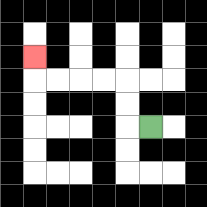{'start': '[6, 5]', 'end': '[1, 2]', 'path_directions': 'L,U,U,L,L,L,L,U', 'path_coordinates': '[[6, 5], [5, 5], [5, 4], [5, 3], [4, 3], [3, 3], [2, 3], [1, 3], [1, 2]]'}